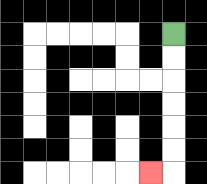{'start': '[7, 1]', 'end': '[6, 7]', 'path_directions': 'D,D,D,D,D,D,L', 'path_coordinates': '[[7, 1], [7, 2], [7, 3], [7, 4], [7, 5], [7, 6], [7, 7], [6, 7]]'}